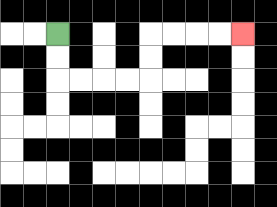{'start': '[2, 1]', 'end': '[10, 1]', 'path_directions': 'D,D,R,R,R,R,U,U,R,R,R,R', 'path_coordinates': '[[2, 1], [2, 2], [2, 3], [3, 3], [4, 3], [5, 3], [6, 3], [6, 2], [6, 1], [7, 1], [8, 1], [9, 1], [10, 1]]'}